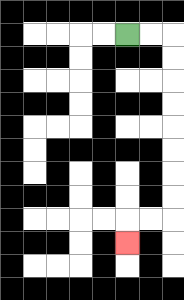{'start': '[5, 1]', 'end': '[5, 10]', 'path_directions': 'R,R,D,D,D,D,D,D,D,D,L,L,D', 'path_coordinates': '[[5, 1], [6, 1], [7, 1], [7, 2], [7, 3], [7, 4], [7, 5], [7, 6], [7, 7], [7, 8], [7, 9], [6, 9], [5, 9], [5, 10]]'}